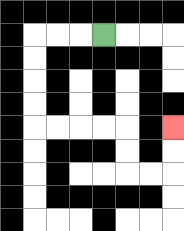{'start': '[4, 1]', 'end': '[7, 5]', 'path_directions': 'L,L,L,D,D,D,D,R,R,R,R,D,D,R,R,U,U', 'path_coordinates': '[[4, 1], [3, 1], [2, 1], [1, 1], [1, 2], [1, 3], [1, 4], [1, 5], [2, 5], [3, 5], [4, 5], [5, 5], [5, 6], [5, 7], [6, 7], [7, 7], [7, 6], [7, 5]]'}